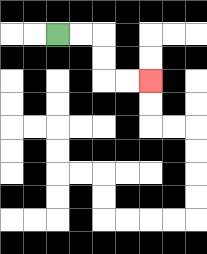{'start': '[2, 1]', 'end': '[6, 3]', 'path_directions': 'R,R,D,D,R,R', 'path_coordinates': '[[2, 1], [3, 1], [4, 1], [4, 2], [4, 3], [5, 3], [6, 3]]'}